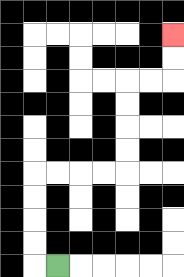{'start': '[2, 11]', 'end': '[7, 1]', 'path_directions': 'L,U,U,U,U,R,R,R,R,U,U,U,U,R,R,U,U', 'path_coordinates': '[[2, 11], [1, 11], [1, 10], [1, 9], [1, 8], [1, 7], [2, 7], [3, 7], [4, 7], [5, 7], [5, 6], [5, 5], [5, 4], [5, 3], [6, 3], [7, 3], [7, 2], [7, 1]]'}